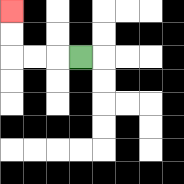{'start': '[3, 2]', 'end': '[0, 0]', 'path_directions': 'L,L,L,U,U', 'path_coordinates': '[[3, 2], [2, 2], [1, 2], [0, 2], [0, 1], [0, 0]]'}